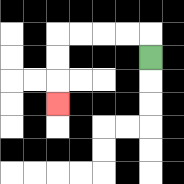{'start': '[6, 2]', 'end': '[2, 4]', 'path_directions': 'U,L,L,L,L,D,D,D', 'path_coordinates': '[[6, 2], [6, 1], [5, 1], [4, 1], [3, 1], [2, 1], [2, 2], [2, 3], [2, 4]]'}